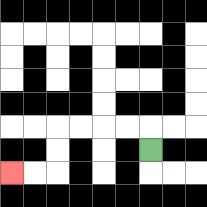{'start': '[6, 6]', 'end': '[0, 7]', 'path_directions': 'U,L,L,L,L,D,D,L,L', 'path_coordinates': '[[6, 6], [6, 5], [5, 5], [4, 5], [3, 5], [2, 5], [2, 6], [2, 7], [1, 7], [0, 7]]'}